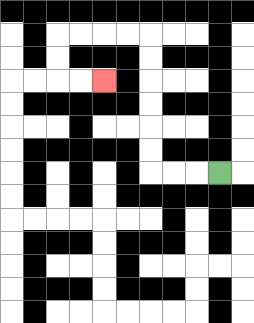{'start': '[9, 7]', 'end': '[4, 3]', 'path_directions': 'L,L,L,U,U,U,U,U,U,L,L,L,L,D,D,R,R', 'path_coordinates': '[[9, 7], [8, 7], [7, 7], [6, 7], [6, 6], [6, 5], [6, 4], [6, 3], [6, 2], [6, 1], [5, 1], [4, 1], [3, 1], [2, 1], [2, 2], [2, 3], [3, 3], [4, 3]]'}